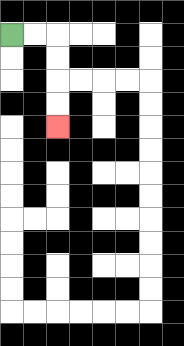{'start': '[0, 1]', 'end': '[2, 5]', 'path_directions': 'R,R,D,D,D,D', 'path_coordinates': '[[0, 1], [1, 1], [2, 1], [2, 2], [2, 3], [2, 4], [2, 5]]'}